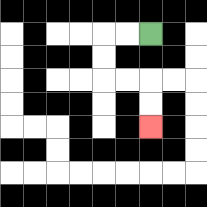{'start': '[6, 1]', 'end': '[6, 5]', 'path_directions': 'L,L,D,D,R,R,D,D', 'path_coordinates': '[[6, 1], [5, 1], [4, 1], [4, 2], [4, 3], [5, 3], [6, 3], [6, 4], [6, 5]]'}